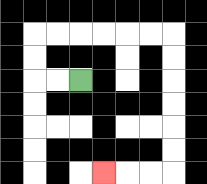{'start': '[3, 3]', 'end': '[4, 7]', 'path_directions': 'L,L,U,U,R,R,R,R,R,R,D,D,D,D,D,D,L,L,L', 'path_coordinates': '[[3, 3], [2, 3], [1, 3], [1, 2], [1, 1], [2, 1], [3, 1], [4, 1], [5, 1], [6, 1], [7, 1], [7, 2], [7, 3], [7, 4], [7, 5], [7, 6], [7, 7], [6, 7], [5, 7], [4, 7]]'}